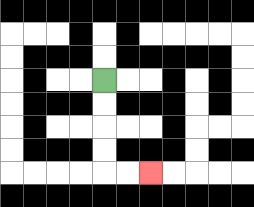{'start': '[4, 3]', 'end': '[6, 7]', 'path_directions': 'D,D,D,D,R,R', 'path_coordinates': '[[4, 3], [4, 4], [4, 5], [4, 6], [4, 7], [5, 7], [6, 7]]'}